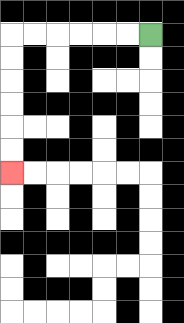{'start': '[6, 1]', 'end': '[0, 7]', 'path_directions': 'L,L,L,L,L,L,D,D,D,D,D,D', 'path_coordinates': '[[6, 1], [5, 1], [4, 1], [3, 1], [2, 1], [1, 1], [0, 1], [0, 2], [0, 3], [0, 4], [0, 5], [0, 6], [0, 7]]'}